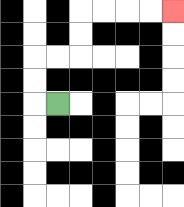{'start': '[2, 4]', 'end': '[7, 0]', 'path_directions': 'L,U,U,R,R,U,U,R,R,R,R', 'path_coordinates': '[[2, 4], [1, 4], [1, 3], [1, 2], [2, 2], [3, 2], [3, 1], [3, 0], [4, 0], [5, 0], [6, 0], [7, 0]]'}